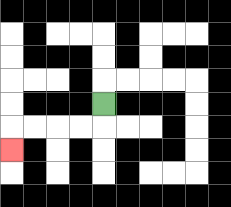{'start': '[4, 4]', 'end': '[0, 6]', 'path_directions': 'D,L,L,L,L,D', 'path_coordinates': '[[4, 4], [4, 5], [3, 5], [2, 5], [1, 5], [0, 5], [0, 6]]'}